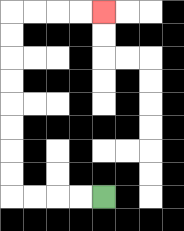{'start': '[4, 8]', 'end': '[4, 0]', 'path_directions': 'L,L,L,L,U,U,U,U,U,U,U,U,R,R,R,R', 'path_coordinates': '[[4, 8], [3, 8], [2, 8], [1, 8], [0, 8], [0, 7], [0, 6], [0, 5], [0, 4], [0, 3], [0, 2], [0, 1], [0, 0], [1, 0], [2, 0], [3, 0], [4, 0]]'}